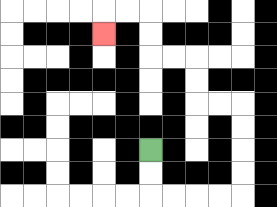{'start': '[6, 6]', 'end': '[4, 1]', 'path_directions': 'D,D,R,R,R,R,U,U,U,U,L,L,U,U,L,L,U,U,L,L,D', 'path_coordinates': '[[6, 6], [6, 7], [6, 8], [7, 8], [8, 8], [9, 8], [10, 8], [10, 7], [10, 6], [10, 5], [10, 4], [9, 4], [8, 4], [8, 3], [8, 2], [7, 2], [6, 2], [6, 1], [6, 0], [5, 0], [4, 0], [4, 1]]'}